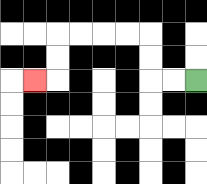{'start': '[8, 3]', 'end': '[1, 3]', 'path_directions': 'L,L,U,U,L,L,L,L,D,D,L', 'path_coordinates': '[[8, 3], [7, 3], [6, 3], [6, 2], [6, 1], [5, 1], [4, 1], [3, 1], [2, 1], [2, 2], [2, 3], [1, 3]]'}